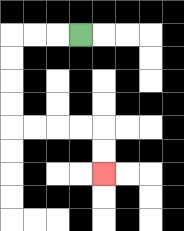{'start': '[3, 1]', 'end': '[4, 7]', 'path_directions': 'L,L,L,D,D,D,D,R,R,R,R,D,D', 'path_coordinates': '[[3, 1], [2, 1], [1, 1], [0, 1], [0, 2], [0, 3], [0, 4], [0, 5], [1, 5], [2, 5], [3, 5], [4, 5], [4, 6], [4, 7]]'}